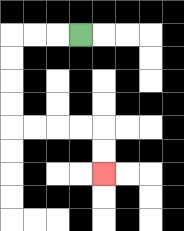{'start': '[3, 1]', 'end': '[4, 7]', 'path_directions': 'L,L,L,D,D,D,D,R,R,R,R,D,D', 'path_coordinates': '[[3, 1], [2, 1], [1, 1], [0, 1], [0, 2], [0, 3], [0, 4], [0, 5], [1, 5], [2, 5], [3, 5], [4, 5], [4, 6], [4, 7]]'}